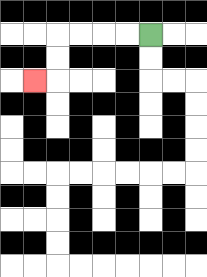{'start': '[6, 1]', 'end': '[1, 3]', 'path_directions': 'L,L,L,L,D,D,L', 'path_coordinates': '[[6, 1], [5, 1], [4, 1], [3, 1], [2, 1], [2, 2], [2, 3], [1, 3]]'}